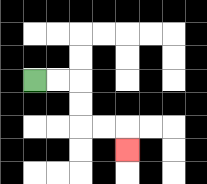{'start': '[1, 3]', 'end': '[5, 6]', 'path_directions': 'R,R,D,D,R,R,D', 'path_coordinates': '[[1, 3], [2, 3], [3, 3], [3, 4], [3, 5], [4, 5], [5, 5], [5, 6]]'}